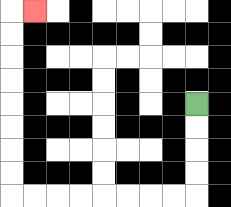{'start': '[8, 4]', 'end': '[1, 0]', 'path_directions': 'D,D,D,D,L,L,L,L,L,L,L,L,U,U,U,U,U,U,U,U,R', 'path_coordinates': '[[8, 4], [8, 5], [8, 6], [8, 7], [8, 8], [7, 8], [6, 8], [5, 8], [4, 8], [3, 8], [2, 8], [1, 8], [0, 8], [0, 7], [0, 6], [0, 5], [0, 4], [0, 3], [0, 2], [0, 1], [0, 0], [1, 0]]'}